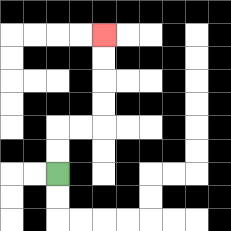{'start': '[2, 7]', 'end': '[4, 1]', 'path_directions': 'U,U,R,R,U,U,U,U', 'path_coordinates': '[[2, 7], [2, 6], [2, 5], [3, 5], [4, 5], [4, 4], [4, 3], [4, 2], [4, 1]]'}